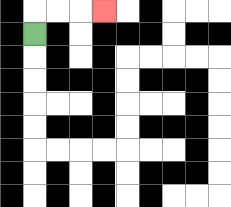{'start': '[1, 1]', 'end': '[4, 0]', 'path_directions': 'U,R,R,R', 'path_coordinates': '[[1, 1], [1, 0], [2, 0], [3, 0], [4, 0]]'}